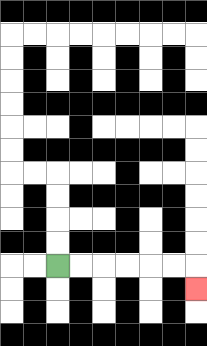{'start': '[2, 11]', 'end': '[8, 12]', 'path_directions': 'R,R,R,R,R,R,D', 'path_coordinates': '[[2, 11], [3, 11], [4, 11], [5, 11], [6, 11], [7, 11], [8, 11], [8, 12]]'}